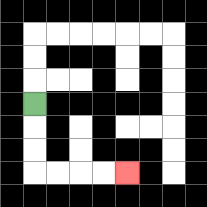{'start': '[1, 4]', 'end': '[5, 7]', 'path_directions': 'D,D,D,R,R,R,R', 'path_coordinates': '[[1, 4], [1, 5], [1, 6], [1, 7], [2, 7], [3, 7], [4, 7], [5, 7]]'}